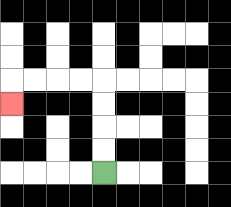{'start': '[4, 7]', 'end': '[0, 4]', 'path_directions': 'U,U,U,U,L,L,L,L,D', 'path_coordinates': '[[4, 7], [4, 6], [4, 5], [4, 4], [4, 3], [3, 3], [2, 3], [1, 3], [0, 3], [0, 4]]'}